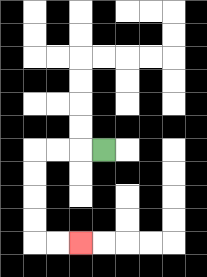{'start': '[4, 6]', 'end': '[3, 10]', 'path_directions': 'L,L,L,D,D,D,D,R,R', 'path_coordinates': '[[4, 6], [3, 6], [2, 6], [1, 6], [1, 7], [1, 8], [1, 9], [1, 10], [2, 10], [3, 10]]'}